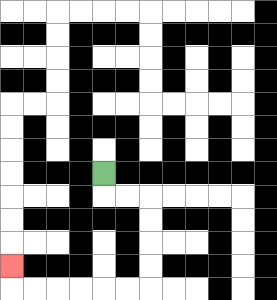{'start': '[4, 7]', 'end': '[0, 11]', 'path_directions': 'D,R,R,D,D,D,D,L,L,L,L,L,L,U', 'path_coordinates': '[[4, 7], [4, 8], [5, 8], [6, 8], [6, 9], [6, 10], [6, 11], [6, 12], [5, 12], [4, 12], [3, 12], [2, 12], [1, 12], [0, 12], [0, 11]]'}